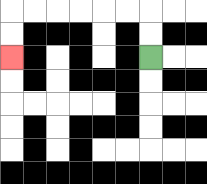{'start': '[6, 2]', 'end': '[0, 2]', 'path_directions': 'U,U,L,L,L,L,L,L,D,D', 'path_coordinates': '[[6, 2], [6, 1], [6, 0], [5, 0], [4, 0], [3, 0], [2, 0], [1, 0], [0, 0], [0, 1], [0, 2]]'}